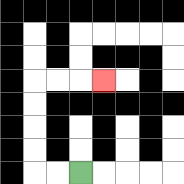{'start': '[3, 7]', 'end': '[4, 3]', 'path_directions': 'L,L,U,U,U,U,R,R,R', 'path_coordinates': '[[3, 7], [2, 7], [1, 7], [1, 6], [1, 5], [1, 4], [1, 3], [2, 3], [3, 3], [4, 3]]'}